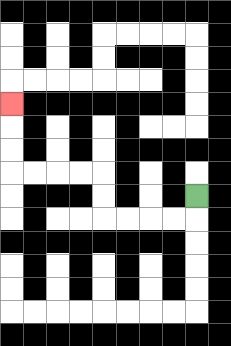{'start': '[8, 8]', 'end': '[0, 4]', 'path_directions': 'D,L,L,L,L,U,U,L,L,L,L,U,U,U', 'path_coordinates': '[[8, 8], [8, 9], [7, 9], [6, 9], [5, 9], [4, 9], [4, 8], [4, 7], [3, 7], [2, 7], [1, 7], [0, 7], [0, 6], [0, 5], [0, 4]]'}